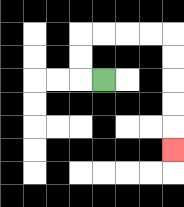{'start': '[4, 3]', 'end': '[7, 6]', 'path_directions': 'L,U,U,R,R,R,R,D,D,D,D,D', 'path_coordinates': '[[4, 3], [3, 3], [3, 2], [3, 1], [4, 1], [5, 1], [6, 1], [7, 1], [7, 2], [7, 3], [7, 4], [7, 5], [7, 6]]'}